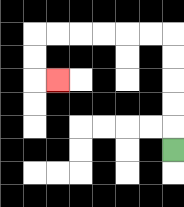{'start': '[7, 6]', 'end': '[2, 3]', 'path_directions': 'U,U,U,U,U,L,L,L,L,L,L,D,D,R', 'path_coordinates': '[[7, 6], [7, 5], [7, 4], [7, 3], [7, 2], [7, 1], [6, 1], [5, 1], [4, 1], [3, 1], [2, 1], [1, 1], [1, 2], [1, 3], [2, 3]]'}